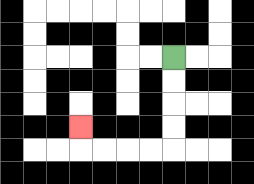{'start': '[7, 2]', 'end': '[3, 5]', 'path_directions': 'D,D,D,D,L,L,L,L,U', 'path_coordinates': '[[7, 2], [7, 3], [7, 4], [7, 5], [7, 6], [6, 6], [5, 6], [4, 6], [3, 6], [3, 5]]'}